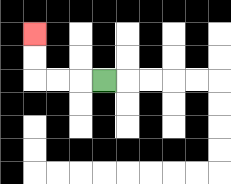{'start': '[4, 3]', 'end': '[1, 1]', 'path_directions': 'L,L,L,U,U', 'path_coordinates': '[[4, 3], [3, 3], [2, 3], [1, 3], [1, 2], [1, 1]]'}